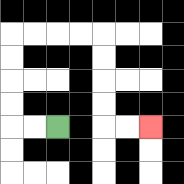{'start': '[2, 5]', 'end': '[6, 5]', 'path_directions': 'L,L,U,U,U,U,R,R,R,R,D,D,D,D,R,R', 'path_coordinates': '[[2, 5], [1, 5], [0, 5], [0, 4], [0, 3], [0, 2], [0, 1], [1, 1], [2, 1], [3, 1], [4, 1], [4, 2], [4, 3], [4, 4], [4, 5], [5, 5], [6, 5]]'}